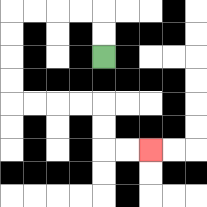{'start': '[4, 2]', 'end': '[6, 6]', 'path_directions': 'U,U,L,L,L,L,D,D,D,D,R,R,R,R,D,D,R,R', 'path_coordinates': '[[4, 2], [4, 1], [4, 0], [3, 0], [2, 0], [1, 0], [0, 0], [0, 1], [0, 2], [0, 3], [0, 4], [1, 4], [2, 4], [3, 4], [4, 4], [4, 5], [4, 6], [5, 6], [6, 6]]'}